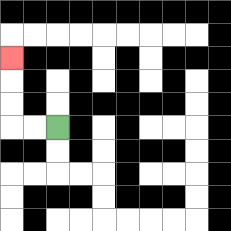{'start': '[2, 5]', 'end': '[0, 2]', 'path_directions': 'L,L,U,U,U', 'path_coordinates': '[[2, 5], [1, 5], [0, 5], [0, 4], [0, 3], [0, 2]]'}